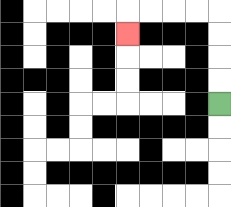{'start': '[9, 4]', 'end': '[5, 1]', 'path_directions': 'U,U,U,U,L,L,L,L,D', 'path_coordinates': '[[9, 4], [9, 3], [9, 2], [9, 1], [9, 0], [8, 0], [7, 0], [6, 0], [5, 0], [5, 1]]'}